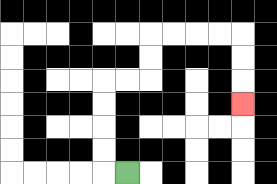{'start': '[5, 7]', 'end': '[10, 4]', 'path_directions': 'L,U,U,U,U,R,R,U,U,R,R,R,R,D,D,D', 'path_coordinates': '[[5, 7], [4, 7], [4, 6], [4, 5], [4, 4], [4, 3], [5, 3], [6, 3], [6, 2], [6, 1], [7, 1], [8, 1], [9, 1], [10, 1], [10, 2], [10, 3], [10, 4]]'}